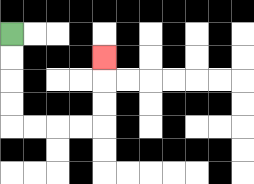{'start': '[0, 1]', 'end': '[4, 2]', 'path_directions': 'D,D,D,D,R,R,R,R,U,U,U', 'path_coordinates': '[[0, 1], [0, 2], [0, 3], [0, 4], [0, 5], [1, 5], [2, 5], [3, 5], [4, 5], [4, 4], [4, 3], [4, 2]]'}